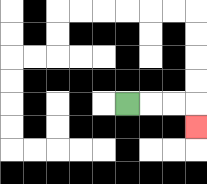{'start': '[5, 4]', 'end': '[8, 5]', 'path_directions': 'R,R,R,D', 'path_coordinates': '[[5, 4], [6, 4], [7, 4], [8, 4], [8, 5]]'}